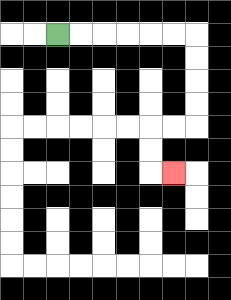{'start': '[2, 1]', 'end': '[7, 7]', 'path_directions': 'R,R,R,R,R,R,D,D,D,D,L,L,D,D,R', 'path_coordinates': '[[2, 1], [3, 1], [4, 1], [5, 1], [6, 1], [7, 1], [8, 1], [8, 2], [8, 3], [8, 4], [8, 5], [7, 5], [6, 5], [6, 6], [6, 7], [7, 7]]'}